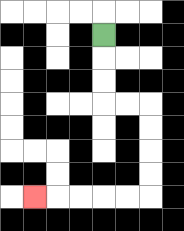{'start': '[4, 1]', 'end': '[1, 8]', 'path_directions': 'D,D,D,R,R,D,D,D,D,L,L,L,L,L', 'path_coordinates': '[[4, 1], [4, 2], [4, 3], [4, 4], [5, 4], [6, 4], [6, 5], [6, 6], [6, 7], [6, 8], [5, 8], [4, 8], [3, 8], [2, 8], [1, 8]]'}